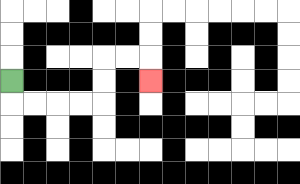{'start': '[0, 3]', 'end': '[6, 3]', 'path_directions': 'D,R,R,R,R,U,U,R,R,D', 'path_coordinates': '[[0, 3], [0, 4], [1, 4], [2, 4], [3, 4], [4, 4], [4, 3], [4, 2], [5, 2], [6, 2], [6, 3]]'}